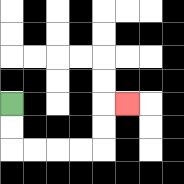{'start': '[0, 4]', 'end': '[5, 4]', 'path_directions': 'D,D,R,R,R,R,U,U,R', 'path_coordinates': '[[0, 4], [0, 5], [0, 6], [1, 6], [2, 6], [3, 6], [4, 6], [4, 5], [4, 4], [5, 4]]'}